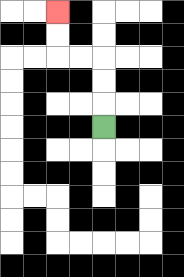{'start': '[4, 5]', 'end': '[2, 0]', 'path_directions': 'U,U,U,L,L,U,U', 'path_coordinates': '[[4, 5], [4, 4], [4, 3], [4, 2], [3, 2], [2, 2], [2, 1], [2, 0]]'}